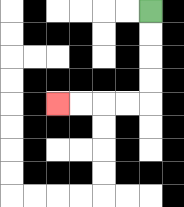{'start': '[6, 0]', 'end': '[2, 4]', 'path_directions': 'D,D,D,D,L,L,L,L', 'path_coordinates': '[[6, 0], [6, 1], [6, 2], [6, 3], [6, 4], [5, 4], [4, 4], [3, 4], [2, 4]]'}